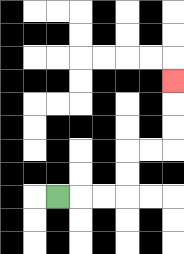{'start': '[2, 8]', 'end': '[7, 3]', 'path_directions': 'R,R,R,U,U,R,R,U,U,U', 'path_coordinates': '[[2, 8], [3, 8], [4, 8], [5, 8], [5, 7], [5, 6], [6, 6], [7, 6], [7, 5], [7, 4], [7, 3]]'}